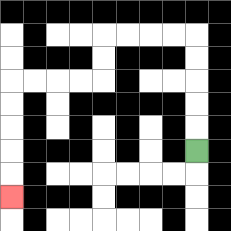{'start': '[8, 6]', 'end': '[0, 8]', 'path_directions': 'U,U,U,U,U,L,L,L,L,D,D,L,L,L,L,D,D,D,D,D', 'path_coordinates': '[[8, 6], [8, 5], [8, 4], [8, 3], [8, 2], [8, 1], [7, 1], [6, 1], [5, 1], [4, 1], [4, 2], [4, 3], [3, 3], [2, 3], [1, 3], [0, 3], [0, 4], [0, 5], [0, 6], [0, 7], [0, 8]]'}